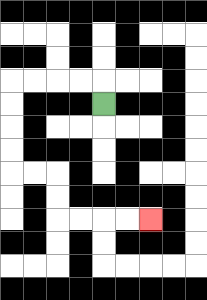{'start': '[4, 4]', 'end': '[6, 9]', 'path_directions': 'U,L,L,L,L,D,D,D,D,R,R,D,D,R,R,R,R', 'path_coordinates': '[[4, 4], [4, 3], [3, 3], [2, 3], [1, 3], [0, 3], [0, 4], [0, 5], [0, 6], [0, 7], [1, 7], [2, 7], [2, 8], [2, 9], [3, 9], [4, 9], [5, 9], [6, 9]]'}